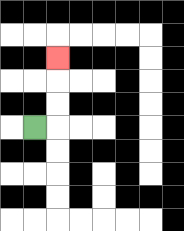{'start': '[1, 5]', 'end': '[2, 2]', 'path_directions': 'R,U,U,U', 'path_coordinates': '[[1, 5], [2, 5], [2, 4], [2, 3], [2, 2]]'}